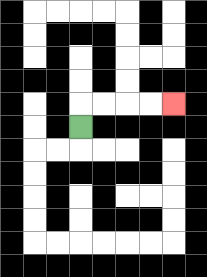{'start': '[3, 5]', 'end': '[7, 4]', 'path_directions': 'U,R,R,R,R', 'path_coordinates': '[[3, 5], [3, 4], [4, 4], [5, 4], [6, 4], [7, 4]]'}